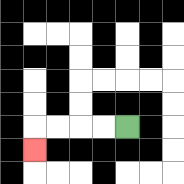{'start': '[5, 5]', 'end': '[1, 6]', 'path_directions': 'L,L,L,L,D', 'path_coordinates': '[[5, 5], [4, 5], [3, 5], [2, 5], [1, 5], [1, 6]]'}